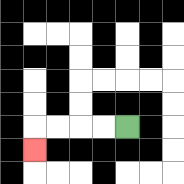{'start': '[5, 5]', 'end': '[1, 6]', 'path_directions': 'L,L,L,L,D', 'path_coordinates': '[[5, 5], [4, 5], [3, 5], [2, 5], [1, 5], [1, 6]]'}